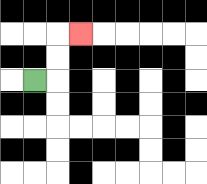{'start': '[1, 3]', 'end': '[3, 1]', 'path_directions': 'R,U,U,R', 'path_coordinates': '[[1, 3], [2, 3], [2, 2], [2, 1], [3, 1]]'}